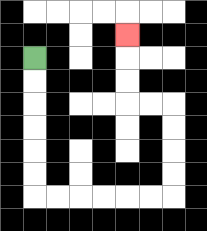{'start': '[1, 2]', 'end': '[5, 1]', 'path_directions': 'D,D,D,D,D,D,R,R,R,R,R,R,U,U,U,U,L,L,U,U,U', 'path_coordinates': '[[1, 2], [1, 3], [1, 4], [1, 5], [1, 6], [1, 7], [1, 8], [2, 8], [3, 8], [4, 8], [5, 8], [6, 8], [7, 8], [7, 7], [7, 6], [7, 5], [7, 4], [6, 4], [5, 4], [5, 3], [5, 2], [5, 1]]'}